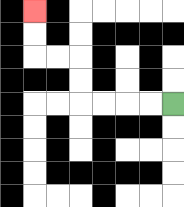{'start': '[7, 4]', 'end': '[1, 0]', 'path_directions': 'L,L,L,L,U,U,L,L,U,U', 'path_coordinates': '[[7, 4], [6, 4], [5, 4], [4, 4], [3, 4], [3, 3], [3, 2], [2, 2], [1, 2], [1, 1], [1, 0]]'}